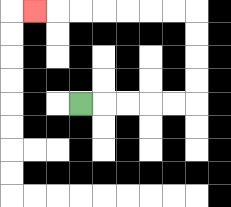{'start': '[3, 4]', 'end': '[1, 0]', 'path_directions': 'R,R,R,R,R,U,U,U,U,L,L,L,L,L,L,L', 'path_coordinates': '[[3, 4], [4, 4], [5, 4], [6, 4], [7, 4], [8, 4], [8, 3], [8, 2], [8, 1], [8, 0], [7, 0], [6, 0], [5, 0], [4, 0], [3, 0], [2, 0], [1, 0]]'}